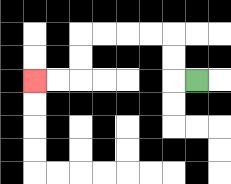{'start': '[8, 3]', 'end': '[1, 3]', 'path_directions': 'L,U,U,L,L,L,L,D,D,L,L', 'path_coordinates': '[[8, 3], [7, 3], [7, 2], [7, 1], [6, 1], [5, 1], [4, 1], [3, 1], [3, 2], [3, 3], [2, 3], [1, 3]]'}